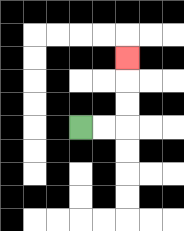{'start': '[3, 5]', 'end': '[5, 2]', 'path_directions': 'R,R,U,U,U', 'path_coordinates': '[[3, 5], [4, 5], [5, 5], [5, 4], [5, 3], [5, 2]]'}